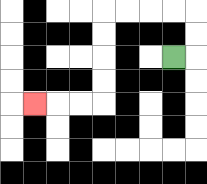{'start': '[7, 2]', 'end': '[1, 4]', 'path_directions': 'R,U,U,L,L,L,L,D,D,D,D,L,L,L', 'path_coordinates': '[[7, 2], [8, 2], [8, 1], [8, 0], [7, 0], [6, 0], [5, 0], [4, 0], [4, 1], [4, 2], [4, 3], [4, 4], [3, 4], [2, 4], [1, 4]]'}